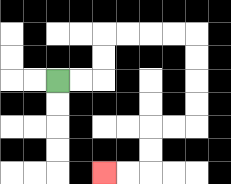{'start': '[2, 3]', 'end': '[4, 7]', 'path_directions': 'R,R,U,U,R,R,R,R,D,D,D,D,L,L,D,D,L,L', 'path_coordinates': '[[2, 3], [3, 3], [4, 3], [4, 2], [4, 1], [5, 1], [6, 1], [7, 1], [8, 1], [8, 2], [8, 3], [8, 4], [8, 5], [7, 5], [6, 5], [6, 6], [6, 7], [5, 7], [4, 7]]'}